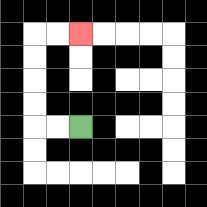{'start': '[3, 5]', 'end': '[3, 1]', 'path_directions': 'L,L,U,U,U,U,R,R', 'path_coordinates': '[[3, 5], [2, 5], [1, 5], [1, 4], [1, 3], [1, 2], [1, 1], [2, 1], [3, 1]]'}